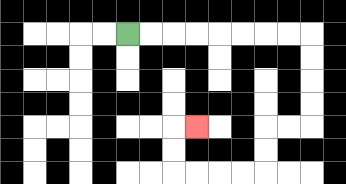{'start': '[5, 1]', 'end': '[8, 5]', 'path_directions': 'R,R,R,R,R,R,R,R,D,D,D,D,L,L,D,D,L,L,L,L,U,U,R', 'path_coordinates': '[[5, 1], [6, 1], [7, 1], [8, 1], [9, 1], [10, 1], [11, 1], [12, 1], [13, 1], [13, 2], [13, 3], [13, 4], [13, 5], [12, 5], [11, 5], [11, 6], [11, 7], [10, 7], [9, 7], [8, 7], [7, 7], [7, 6], [7, 5], [8, 5]]'}